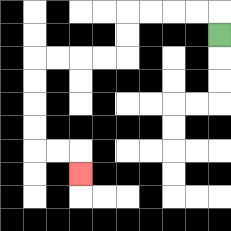{'start': '[9, 1]', 'end': '[3, 7]', 'path_directions': 'U,L,L,L,L,D,D,L,L,L,L,D,D,D,D,R,R,D', 'path_coordinates': '[[9, 1], [9, 0], [8, 0], [7, 0], [6, 0], [5, 0], [5, 1], [5, 2], [4, 2], [3, 2], [2, 2], [1, 2], [1, 3], [1, 4], [1, 5], [1, 6], [2, 6], [3, 6], [3, 7]]'}